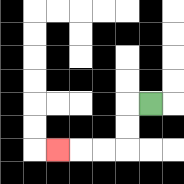{'start': '[6, 4]', 'end': '[2, 6]', 'path_directions': 'L,D,D,L,L,L', 'path_coordinates': '[[6, 4], [5, 4], [5, 5], [5, 6], [4, 6], [3, 6], [2, 6]]'}